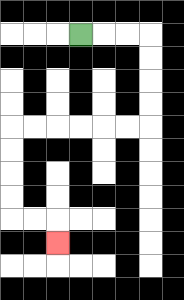{'start': '[3, 1]', 'end': '[2, 10]', 'path_directions': 'R,R,R,D,D,D,D,L,L,L,L,L,L,D,D,D,D,R,R,D', 'path_coordinates': '[[3, 1], [4, 1], [5, 1], [6, 1], [6, 2], [6, 3], [6, 4], [6, 5], [5, 5], [4, 5], [3, 5], [2, 5], [1, 5], [0, 5], [0, 6], [0, 7], [0, 8], [0, 9], [1, 9], [2, 9], [2, 10]]'}